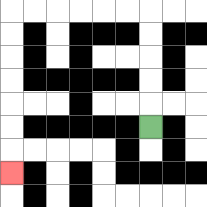{'start': '[6, 5]', 'end': '[0, 7]', 'path_directions': 'U,U,U,U,U,L,L,L,L,L,L,D,D,D,D,D,D,D', 'path_coordinates': '[[6, 5], [6, 4], [6, 3], [6, 2], [6, 1], [6, 0], [5, 0], [4, 0], [3, 0], [2, 0], [1, 0], [0, 0], [0, 1], [0, 2], [0, 3], [0, 4], [0, 5], [0, 6], [0, 7]]'}